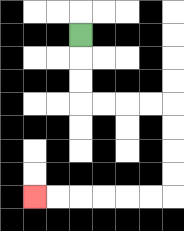{'start': '[3, 1]', 'end': '[1, 8]', 'path_directions': 'D,D,D,R,R,R,R,D,D,D,D,L,L,L,L,L,L', 'path_coordinates': '[[3, 1], [3, 2], [3, 3], [3, 4], [4, 4], [5, 4], [6, 4], [7, 4], [7, 5], [7, 6], [7, 7], [7, 8], [6, 8], [5, 8], [4, 8], [3, 8], [2, 8], [1, 8]]'}